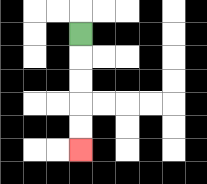{'start': '[3, 1]', 'end': '[3, 6]', 'path_directions': 'D,D,D,D,D', 'path_coordinates': '[[3, 1], [3, 2], [3, 3], [3, 4], [3, 5], [3, 6]]'}